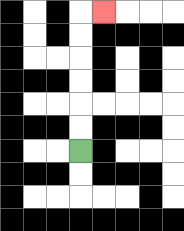{'start': '[3, 6]', 'end': '[4, 0]', 'path_directions': 'U,U,U,U,U,U,R', 'path_coordinates': '[[3, 6], [3, 5], [3, 4], [3, 3], [3, 2], [3, 1], [3, 0], [4, 0]]'}